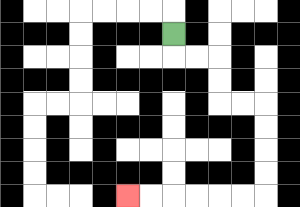{'start': '[7, 1]', 'end': '[5, 8]', 'path_directions': 'D,R,R,D,D,R,R,D,D,D,D,L,L,L,L,L,L', 'path_coordinates': '[[7, 1], [7, 2], [8, 2], [9, 2], [9, 3], [9, 4], [10, 4], [11, 4], [11, 5], [11, 6], [11, 7], [11, 8], [10, 8], [9, 8], [8, 8], [7, 8], [6, 8], [5, 8]]'}